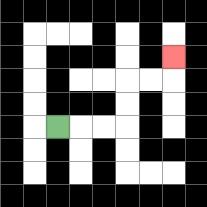{'start': '[2, 5]', 'end': '[7, 2]', 'path_directions': 'R,R,R,U,U,R,R,U', 'path_coordinates': '[[2, 5], [3, 5], [4, 5], [5, 5], [5, 4], [5, 3], [6, 3], [7, 3], [7, 2]]'}